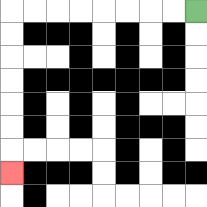{'start': '[8, 0]', 'end': '[0, 7]', 'path_directions': 'L,L,L,L,L,L,L,L,D,D,D,D,D,D,D', 'path_coordinates': '[[8, 0], [7, 0], [6, 0], [5, 0], [4, 0], [3, 0], [2, 0], [1, 0], [0, 0], [0, 1], [0, 2], [0, 3], [0, 4], [0, 5], [0, 6], [0, 7]]'}